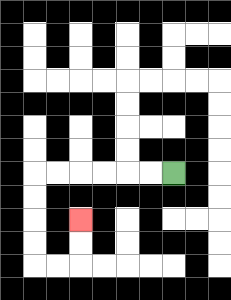{'start': '[7, 7]', 'end': '[3, 9]', 'path_directions': 'L,L,L,L,L,L,D,D,D,D,R,R,U,U', 'path_coordinates': '[[7, 7], [6, 7], [5, 7], [4, 7], [3, 7], [2, 7], [1, 7], [1, 8], [1, 9], [1, 10], [1, 11], [2, 11], [3, 11], [3, 10], [3, 9]]'}